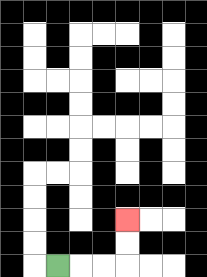{'start': '[2, 11]', 'end': '[5, 9]', 'path_directions': 'R,R,R,U,U', 'path_coordinates': '[[2, 11], [3, 11], [4, 11], [5, 11], [5, 10], [5, 9]]'}